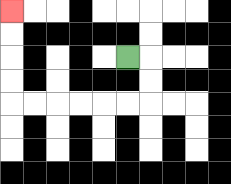{'start': '[5, 2]', 'end': '[0, 0]', 'path_directions': 'R,D,D,L,L,L,L,L,L,U,U,U,U', 'path_coordinates': '[[5, 2], [6, 2], [6, 3], [6, 4], [5, 4], [4, 4], [3, 4], [2, 4], [1, 4], [0, 4], [0, 3], [0, 2], [0, 1], [0, 0]]'}